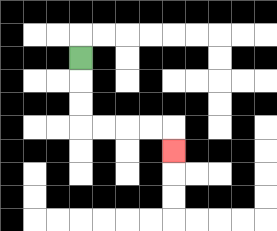{'start': '[3, 2]', 'end': '[7, 6]', 'path_directions': 'D,D,D,R,R,R,R,D', 'path_coordinates': '[[3, 2], [3, 3], [3, 4], [3, 5], [4, 5], [5, 5], [6, 5], [7, 5], [7, 6]]'}